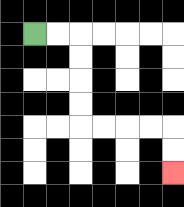{'start': '[1, 1]', 'end': '[7, 7]', 'path_directions': 'R,R,D,D,D,D,R,R,R,R,D,D', 'path_coordinates': '[[1, 1], [2, 1], [3, 1], [3, 2], [3, 3], [3, 4], [3, 5], [4, 5], [5, 5], [6, 5], [7, 5], [7, 6], [7, 7]]'}